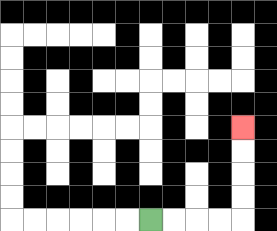{'start': '[6, 9]', 'end': '[10, 5]', 'path_directions': 'R,R,R,R,U,U,U,U', 'path_coordinates': '[[6, 9], [7, 9], [8, 9], [9, 9], [10, 9], [10, 8], [10, 7], [10, 6], [10, 5]]'}